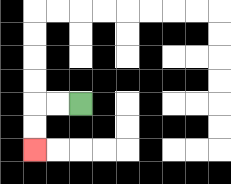{'start': '[3, 4]', 'end': '[1, 6]', 'path_directions': 'L,L,D,D', 'path_coordinates': '[[3, 4], [2, 4], [1, 4], [1, 5], [1, 6]]'}